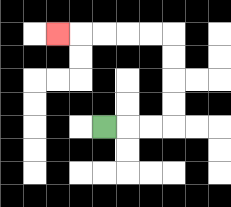{'start': '[4, 5]', 'end': '[2, 1]', 'path_directions': 'R,R,R,U,U,U,U,L,L,L,L,L', 'path_coordinates': '[[4, 5], [5, 5], [6, 5], [7, 5], [7, 4], [7, 3], [7, 2], [7, 1], [6, 1], [5, 1], [4, 1], [3, 1], [2, 1]]'}